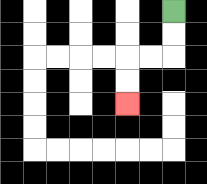{'start': '[7, 0]', 'end': '[5, 4]', 'path_directions': 'D,D,L,L,D,D', 'path_coordinates': '[[7, 0], [7, 1], [7, 2], [6, 2], [5, 2], [5, 3], [5, 4]]'}